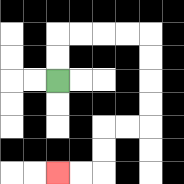{'start': '[2, 3]', 'end': '[2, 7]', 'path_directions': 'U,U,R,R,R,R,D,D,D,D,L,L,D,D,L,L', 'path_coordinates': '[[2, 3], [2, 2], [2, 1], [3, 1], [4, 1], [5, 1], [6, 1], [6, 2], [6, 3], [6, 4], [6, 5], [5, 5], [4, 5], [4, 6], [4, 7], [3, 7], [2, 7]]'}